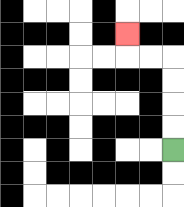{'start': '[7, 6]', 'end': '[5, 1]', 'path_directions': 'U,U,U,U,L,L,U', 'path_coordinates': '[[7, 6], [7, 5], [7, 4], [7, 3], [7, 2], [6, 2], [5, 2], [5, 1]]'}